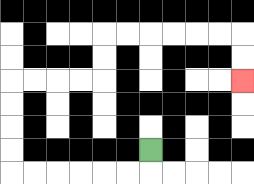{'start': '[6, 6]', 'end': '[10, 3]', 'path_directions': 'D,L,L,L,L,L,L,U,U,U,U,R,R,R,R,U,U,R,R,R,R,R,R,D,D', 'path_coordinates': '[[6, 6], [6, 7], [5, 7], [4, 7], [3, 7], [2, 7], [1, 7], [0, 7], [0, 6], [0, 5], [0, 4], [0, 3], [1, 3], [2, 3], [3, 3], [4, 3], [4, 2], [4, 1], [5, 1], [6, 1], [7, 1], [8, 1], [9, 1], [10, 1], [10, 2], [10, 3]]'}